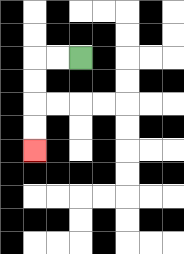{'start': '[3, 2]', 'end': '[1, 6]', 'path_directions': 'L,L,D,D,D,D', 'path_coordinates': '[[3, 2], [2, 2], [1, 2], [1, 3], [1, 4], [1, 5], [1, 6]]'}